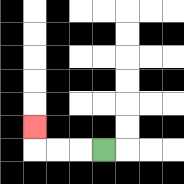{'start': '[4, 6]', 'end': '[1, 5]', 'path_directions': 'L,L,L,U', 'path_coordinates': '[[4, 6], [3, 6], [2, 6], [1, 6], [1, 5]]'}